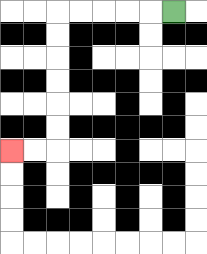{'start': '[7, 0]', 'end': '[0, 6]', 'path_directions': 'L,L,L,L,L,D,D,D,D,D,D,L,L', 'path_coordinates': '[[7, 0], [6, 0], [5, 0], [4, 0], [3, 0], [2, 0], [2, 1], [2, 2], [2, 3], [2, 4], [2, 5], [2, 6], [1, 6], [0, 6]]'}